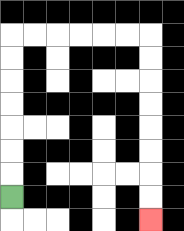{'start': '[0, 8]', 'end': '[6, 9]', 'path_directions': 'U,U,U,U,U,U,U,R,R,R,R,R,R,D,D,D,D,D,D,D,D', 'path_coordinates': '[[0, 8], [0, 7], [0, 6], [0, 5], [0, 4], [0, 3], [0, 2], [0, 1], [1, 1], [2, 1], [3, 1], [4, 1], [5, 1], [6, 1], [6, 2], [6, 3], [6, 4], [6, 5], [6, 6], [6, 7], [6, 8], [6, 9]]'}